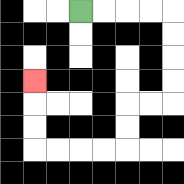{'start': '[3, 0]', 'end': '[1, 3]', 'path_directions': 'R,R,R,R,D,D,D,D,L,L,D,D,L,L,L,L,U,U,U', 'path_coordinates': '[[3, 0], [4, 0], [5, 0], [6, 0], [7, 0], [7, 1], [7, 2], [7, 3], [7, 4], [6, 4], [5, 4], [5, 5], [5, 6], [4, 6], [3, 6], [2, 6], [1, 6], [1, 5], [1, 4], [1, 3]]'}